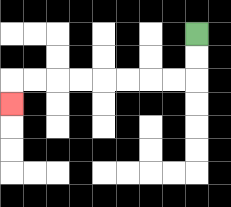{'start': '[8, 1]', 'end': '[0, 4]', 'path_directions': 'D,D,L,L,L,L,L,L,L,L,D', 'path_coordinates': '[[8, 1], [8, 2], [8, 3], [7, 3], [6, 3], [5, 3], [4, 3], [3, 3], [2, 3], [1, 3], [0, 3], [0, 4]]'}